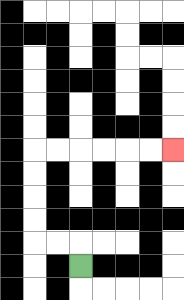{'start': '[3, 11]', 'end': '[7, 6]', 'path_directions': 'U,L,L,U,U,U,U,R,R,R,R,R,R', 'path_coordinates': '[[3, 11], [3, 10], [2, 10], [1, 10], [1, 9], [1, 8], [1, 7], [1, 6], [2, 6], [3, 6], [4, 6], [5, 6], [6, 6], [7, 6]]'}